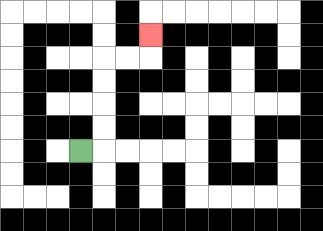{'start': '[3, 6]', 'end': '[6, 1]', 'path_directions': 'R,U,U,U,U,R,R,U', 'path_coordinates': '[[3, 6], [4, 6], [4, 5], [4, 4], [4, 3], [4, 2], [5, 2], [6, 2], [6, 1]]'}